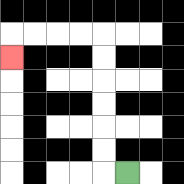{'start': '[5, 7]', 'end': '[0, 2]', 'path_directions': 'L,U,U,U,U,U,U,L,L,L,L,D', 'path_coordinates': '[[5, 7], [4, 7], [4, 6], [4, 5], [4, 4], [4, 3], [4, 2], [4, 1], [3, 1], [2, 1], [1, 1], [0, 1], [0, 2]]'}